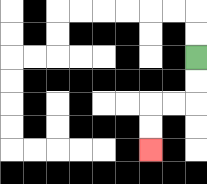{'start': '[8, 2]', 'end': '[6, 6]', 'path_directions': 'D,D,L,L,D,D', 'path_coordinates': '[[8, 2], [8, 3], [8, 4], [7, 4], [6, 4], [6, 5], [6, 6]]'}